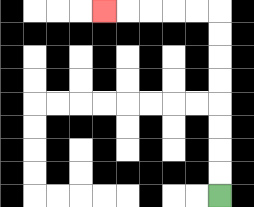{'start': '[9, 8]', 'end': '[4, 0]', 'path_directions': 'U,U,U,U,U,U,U,U,L,L,L,L,L', 'path_coordinates': '[[9, 8], [9, 7], [9, 6], [9, 5], [9, 4], [9, 3], [9, 2], [9, 1], [9, 0], [8, 0], [7, 0], [6, 0], [5, 0], [4, 0]]'}